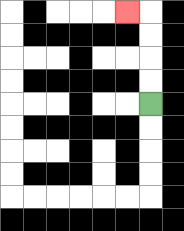{'start': '[6, 4]', 'end': '[5, 0]', 'path_directions': 'U,U,U,U,L', 'path_coordinates': '[[6, 4], [6, 3], [6, 2], [6, 1], [6, 0], [5, 0]]'}